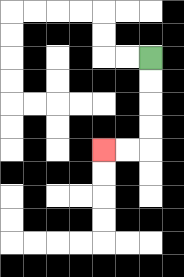{'start': '[6, 2]', 'end': '[4, 6]', 'path_directions': 'D,D,D,D,L,L', 'path_coordinates': '[[6, 2], [6, 3], [6, 4], [6, 5], [6, 6], [5, 6], [4, 6]]'}